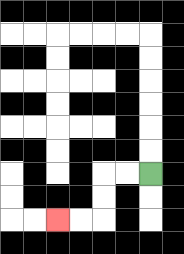{'start': '[6, 7]', 'end': '[2, 9]', 'path_directions': 'L,L,D,D,L,L', 'path_coordinates': '[[6, 7], [5, 7], [4, 7], [4, 8], [4, 9], [3, 9], [2, 9]]'}